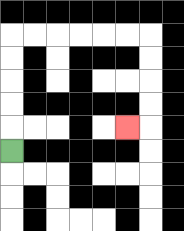{'start': '[0, 6]', 'end': '[5, 5]', 'path_directions': 'U,U,U,U,U,R,R,R,R,R,R,D,D,D,D,L', 'path_coordinates': '[[0, 6], [0, 5], [0, 4], [0, 3], [0, 2], [0, 1], [1, 1], [2, 1], [3, 1], [4, 1], [5, 1], [6, 1], [6, 2], [6, 3], [6, 4], [6, 5], [5, 5]]'}